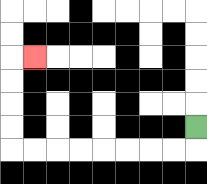{'start': '[8, 5]', 'end': '[1, 2]', 'path_directions': 'D,L,L,L,L,L,L,L,L,U,U,U,U,R', 'path_coordinates': '[[8, 5], [8, 6], [7, 6], [6, 6], [5, 6], [4, 6], [3, 6], [2, 6], [1, 6], [0, 6], [0, 5], [0, 4], [0, 3], [0, 2], [1, 2]]'}